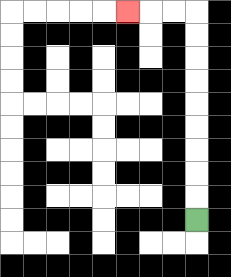{'start': '[8, 9]', 'end': '[5, 0]', 'path_directions': 'U,U,U,U,U,U,U,U,U,L,L,L', 'path_coordinates': '[[8, 9], [8, 8], [8, 7], [8, 6], [8, 5], [8, 4], [8, 3], [8, 2], [8, 1], [8, 0], [7, 0], [6, 0], [5, 0]]'}